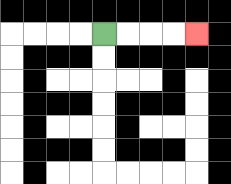{'start': '[4, 1]', 'end': '[8, 1]', 'path_directions': 'R,R,R,R', 'path_coordinates': '[[4, 1], [5, 1], [6, 1], [7, 1], [8, 1]]'}